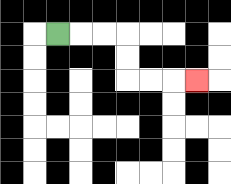{'start': '[2, 1]', 'end': '[8, 3]', 'path_directions': 'R,R,R,D,D,R,R,R', 'path_coordinates': '[[2, 1], [3, 1], [4, 1], [5, 1], [5, 2], [5, 3], [6, 3], [7, 3], [8, 3]]'}